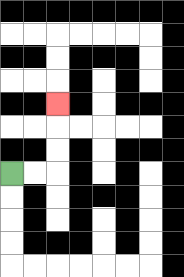{'start': '[0, 7]', 'end': '[2, 4]', 'path_directions': 'R,R,U,U,U', 'path_coordinates': '[[0, 7], [1, 7], [2, 7], [2, 6], [2, 5], [2, 4]]'}